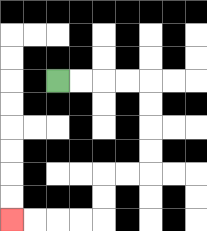{'start': '[2, 3]', 'end': '[0, 9]', 'path_directions': 'R,R,R,R,D,D,D,D,L,L,D,D,L,L,L,L', 'path_coordinates': '[[2, 3], [3, 3], [4, 3], [5, 3], [6, 3], [6, 4], [6, 5], [6, 6], [6, 7], [5, 7], [4, 7], [4, 8], [4, 9], [3, 9], [2, 9], [1, 9], [0, 9]]'}